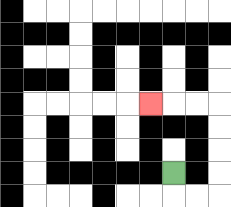{'start': '[7, 7]', 'end': '[6, 4]', 'path_directions': 'D,R,R,U,U,U,U,L,L,L', 'path_coordinates': '[[7, 7], [7, 8], [8, 8], [9, 8], [9, 7], [9, 6], [9, 5], [9, 4], [8, 4], [7, 4], [6, 4]]'}